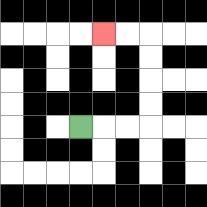{'start': '[3, 5]', 'end': '[4, 1]', 'path_directions': 'R,R,R,U,U,U,U,L,L', 'path_coordinates': '[[3, 5], [4, 5], [5, 5], [6, 5], [6, 4], [6, 3], [6, 2], [6, 1], [5, 1], [4, 1]]'}